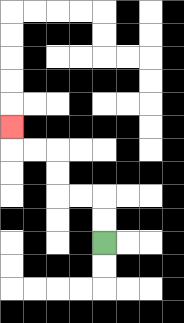{'start': '[4, 10]', 'end': '[0, 5]', 'path_directions': 'U,U,L,L,U,U,L,L,U', 'path_coordinates': '[[4, 10], [4, 9], [4, 8], [3, 8], [2, 8], [2, 7], [2, 6], [1, 6], [0, 6], [0, 5]]'}